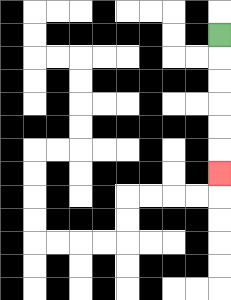{'start': '[9, 1]', 'end': '[9, 7]', 'path_directions': 'D,D,D,D,D,D', 'path_coordinates': '[[9, 1], [9, 2], [9, 3], [9, 4], [9, 5], [9, 6], [9, 7]]'}